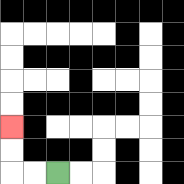{'start': '[2, 7]', 'end': '[0, 5]', 'path_directions': 'L,L,U,U', 'path_coordinates': '[[2, 7], [1, 7], [0, 7], [0, 6], [0, 5]]'}